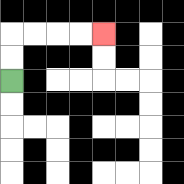{'start': '[0, 3]', 'end': '[4, 1]', 'path_directions': 'U,U,R,R,R,R', 'path_coordinates': '[[0, 3], [0, 2], [0, 1], [1, 1], [2, 1], [3, 1], [4, 1]]'}